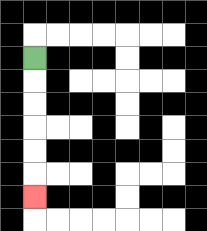{'start': '[1, 2]', 'end': '[1, 8]', 'path_directions': 'D,D,D,D,D,D', 'path_coordinates': '[[1, 2], [1, 3], [1, 4], [1, 5], [1, 6], [1, 7], [1, 8]]'}